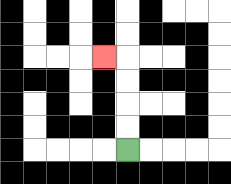{'start': '[5, 6]', 'end': '[4, 2]', 'path_directions': 'U,U,U,U,L', 'path_coordinates': '[[5, 6], [5, 5], [5, 4], [5, 3], [5, 2], [4, 2]]'}